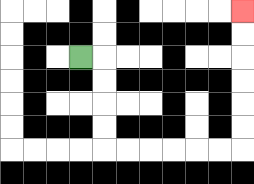{'start': '[3, 2]', 'end': '[10, 0]', 'path_directions': 'R,D,D,D,D,R,R,R,R,R,R,U,U,U,U,U,U', 'path_coordinates': '[[3, 2], [4, 2], [4, 3], [4, 4], [4, 5], [4, 6], [5, 6], [6, 6], [7, 6], [8, 6], [9, 6], [10, 6], [10, 5], [10, 4], [10, 3], [10, 2], [10, 1], [10, 0]]'}